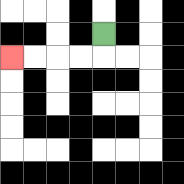{'start': '[4, 1]', 'end': '[0, 2]', 'path_directions': 'D,L,L,L,L', 'path_coordinates': '[[4, 1], [4, 2], [3, 2], [2, 2], [1, 2], [0, 2]]'}